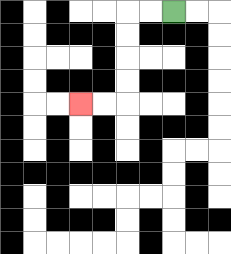{'start': '[7, 0]', 'end': '[3, 4]', 'path_directions': 'L,L,D,D,D,D,L,L', 'path_coordinates': '[[7, 0], [6, 0], [5, 0], [5, 1], [5, 2], [5, 3], [5, 4], [4, 4], [3, 4]]'}